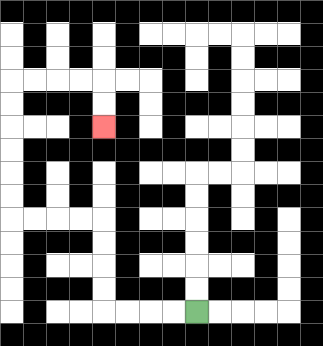{'start': '[8, 13]', 'end': '[4, 5]', 'path_directions': 'L,L,L,L,U,U,U,U,L,L,L,L,U,U,U,U,U,U,R,R,R,R,D,D', 'path_coordinates': '[[8, 13], [7, 13], [6, 13], [5, 13], [4, 13], [4, 12], [4, 11], [4, 10], [4, 9], [3, 9], [2, 9], [1, 9], [0, 9], [0, 8], [0, 7], [0, 6], [0, 5], [0, 4], [0, 3], [1, 3], [2, 3], [3, 3], [4, 3], [4, 4], [4, 5]]'}